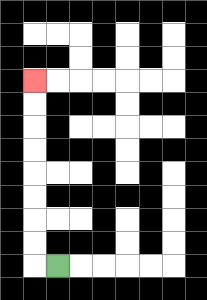{'start': '[2, 11]', 'end': '[1, 3]', 'path_directions': 'L,U,U,U,U,U,U,U,U', 'path_coordinates': '[[2, 11], [1, 11], [1, 10], [1, 9], [1, 8], [1, 7], [1, 6], [1, 5], [1, 4], [1, 3]]'}